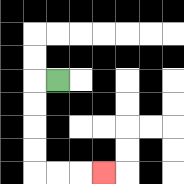{'start': '[2, 3]', 'end': '[4, 7]', 'path_directions': 'L,D,D,D,D,R,R,R', 'path_coordinates': '[[2, 3], [1, 3], [1, 4], [1, 5], [1, 6], [1, 7], [2, 7], [3, 7], [4, 7]]'}